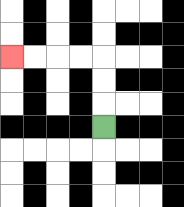{'start': '[4, 5]', 'end': '[0, 2]', 'path_directions': 'U,U,U,L,L,L,L', 'path_coordinates': '[[4, 5], [4, 4], [4, 3], [4, 2], [3, 2], [2, 2], [1, 2], [0, 2]]'}